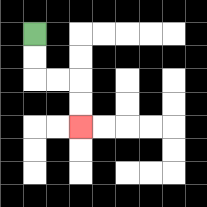{'start': '[1, 1]', 'end': '[3, 5]', 'path_directions': 'D,D,R,R,D,D', 'path_coordinates': '[[1, 1], [1, 2], [1, 3], [2, 3], [3, 3], [3, 4], [3, 5]]'}